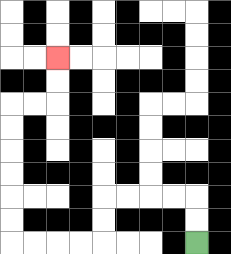{'start': '[8, 10]', 'end': '[2, 2]', 'path_directions': 'U,U,L,L,L,L,D,D,L,L,L,L,U,U,U,U,U,U,R,R,U,U', 'path_coordinates': '[[8, 10], [8, 9], [8, 8], [7, 8], [6, 8], [5, 8], [4, 8], [4, 9], [4, 10], [3, 10], [2, 10], [1, 10], [0, 10], [0, 9], [0, 8], [0, 7], [0, 6], [0, 5], [0, 4], [1, 4], [2, 4], [2, 3], [2, 2]]'}